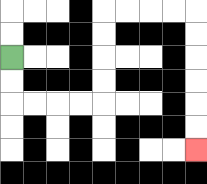{'start': '[0, 2]', 'end': '[8, 6]', 'path_directions': 'D,D,R,R,R,R,U,U,U,U,R,R,R,R,D,D,D,D,D,D', 'path_coordinates': '[[0, 2], [0, 3], [0, 4], [1, 4], [2, 4], [3, 4], [4, 4], [4, 3], [4, 2], [4, 1], [4, 0], [5, 0], [6, 0], [7, 0], [8, 0], [8, 1], [8, 2], [8, 3], [8, 4], [8, 5], [8, 6]]'}